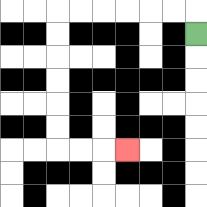{'start': '[8, 1]', 'end': '[5, 6]', 'path_directions': 'U,L,L,L,L,L,L,D,D,D,D,D,D,R,R,R', 'path_coordinates': '[[8, 1], [8, 0], [7, 0], [6, 0], [5, 0], [4, 0], [3, 0], [2, 0], [2, 1], [2, 2], [2, 3], [2, 4], [2, 5], [2, 6], [3, 6], [4, 6], [5, 6]]'}